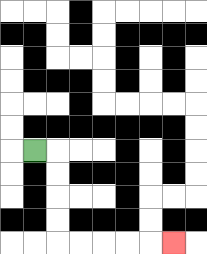{'start': '[1, 6]', 'end': '[7, 10]', 'path_directions': 'R,D,D,D,D,R,R,R,R,R', 'path_coordinates': '[[1, 6], [2, 6], [2, 7], [2, 8], [2, 9], [2, 10], [3, 10], [4, 10], [5, 10], [6, 10], [7, 10]]'}